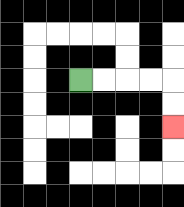{'start': '[3, 3]', 'end': '[7, 5]', 'path_directions': 'R,R,R,R,D,D', 'path_coordinates': '[[3, 3], [4, 3], [5, 3], [6, 3], [7, 3], [7, 4], [7, 5]]'}